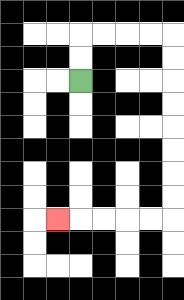{'start': '[3, 3]', 'end': '[2, 9]', 'path_directions': 'U,U,R,R,R,R,D,D,D,D,D,D,D,D,L,L,L,L,L', 'path_coordinates': '[[3, 3], [3, 2], [3, 1], [4, 1], [5, 1], [6, 1], [7, 1], [7, 2], [7, 3], [7, 4], [7, 5], [7, 6], [7, 7], [7, 8], [7, 9], [6, 9], [5, 9], [4, 9], [3, 9], [2, 9]]'}